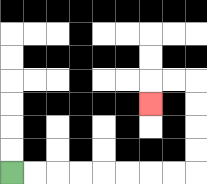{'start': '[0, 7]', 'end': '[6, 4]', 'path_directions': 'R,R,R,R,R,R,R,R,U,U,U,U,L,L,D', 'path_coordinates': '[[0, 7], [1, 7], [2, 7], [3, 7], [4, 7], [5, 7], [6, 7], [7, 7], [8, 7], [8, 6], [8, 5], [8, 4], [8, 3], [7, 3], [6, 3], [6, 4]]'}